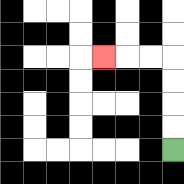{'start': '[7, 6]', 'end': '[4, 2]', 'path_directions': 'U,U,U,U,L,L,L', 'path_coordinates': '[[7, 6], [7, 5], [7, 4], [7, 3], [7, 2], [6, 2], [5, 2], [4, 2]]'}